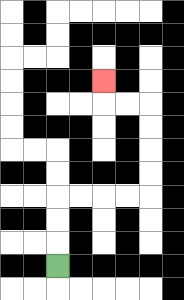{'start': '[2, 11]', 'end': '[4, 3]', 'path_directions': 'U,U,U,R,R,R,R,U,U,U,U,L,L,U', 'path_coordinates': '[[2, 11], [2, 10], [2, 9], [2, 8], [3, 8], [4, 8], [5, 8], [6, 8], [6, 7], [6, 6], [6, 5], [6, 4], [5, 4], [4, 4], [4, 3]]'}